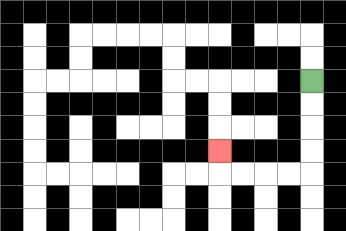{'start': '[13, 3]', 'end': '[9, 6]', 'path_directions': 'D,D,D,D,L,L,L,L,U', 'path_coordinates': '[[13, 3], [13, 4], [13, 5], [13, 6], [13, 7], [12, 7], [11, 7], [10, 7], [9, 7], [9, 6]]'}